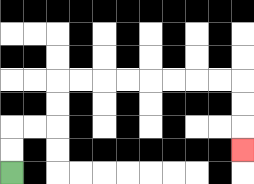{'start': '[0, 7]', 'end': '[10, 6]', 'path_directions': 'U,U,R,R,U,U,R,R,R,R,R,R,R,R,D,D,D', 'path_coordinates': '[[0, 7], [0, 6], [0, 5], [1, 5], [2, 5], [2, 4], [2, 3], [3, 3], [4, 3], [5, 3], [6, 3], [7, 3], [8, 3], [9, 3], [10, 3], [10, 4], [10, 5], [10, 6]]'}